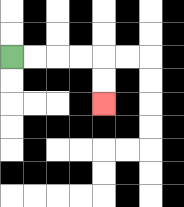{'start': '[0, 2]', 'end': '[4, 4]', 'path_directions': 'R,R,R,R,D,D', 'path_coordinates': '[[0, 2], [1, 2], [2, 2], [3, 2], [4, 2], [4, 3], [4, 4]]'}